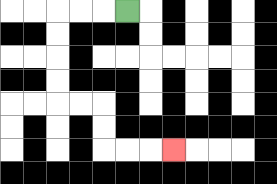{'start': '[5, 0]', 'end': '[7, 6]', 'path_directions': 'L,L,L,D,D,D,D,R,R,D,D,R,R,R', 'path_coordinates': '[[5, 0], [4, 0], [3, 0], [2, 0], [2, 1], [2, 2], [2, 3], [2, 4], [3, 4], [4, 4], [4, 5], [4, 6], [5, 6], [6, 6], [7, 6]]'}